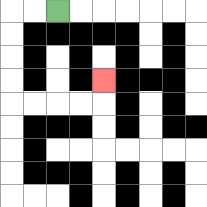{'start': '[2, 0]', 'end': '[4, 3]', 'path_directions': 'L,L,D,D,D,D,R,R,R,R,U', 'path_coordinates': '[[2, 0], [1, 0], [0, 0], [0, 1], [0, 2], [0, 3], [0, 4], [1, 4], [2, 4], [3, 4], [4, 4], [4, 3]]'}